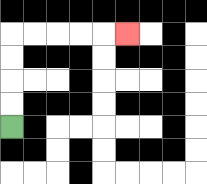{'start': '[0, 5]', 'end': '[5, 1]', 'path_directions': 'U,U,U,U,R,R,R,R,R', 'path_coordinates': '[[0, 5], [0, 4], [0, 3], [0, 2], [0, 1], [1, 1], [2, 1], [3, 1], [4, 1], [5, 1]]'}